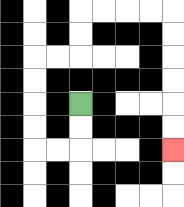{'start': '[3, 4]', 'end': '[7, 6]', 'path_directions': 'D,D,L,L,U,U,U,U,R,R,U,U,R,R,R,R,D,D,D,D,D,D', 'path_coordinates': '[[3, 4], [3, 5], [3, 6], [2, 6], [1, 6], [1, 5], [1, 4], [1, 3], [1, 2], [2, 2], [3, 2], [3, 1], [3, 0], [4, 0], [5, 0], [6, 0], [7, 0], [7, 1], [7, 2], [7, 3], [7, 4], [7, 5], [7, 6]]'}